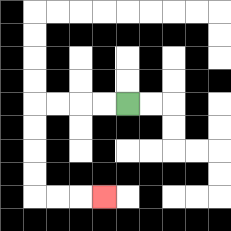{'start': '[5, 4]', 'end': '[4, 8]', 'path_directions': 'L,L,L,L,D,D,D,D,R,R,R', 'path_coordinates': '[[5, 4], [4, 4], [3, 4], [2, 4], [1, 4], [1, 5], [1, 6], [1, 7], [1, 8], [2, 8], [3, 8], [4, 8]]'}